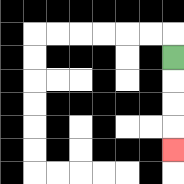{'start': '[7, 2]', 'end': '[7, 6]', 'path_directions': 'D,D,D,D', 'path_coordinates': '[[7, 2], [7, 3], [7, 4], [7, 5], [7, 6]]'}